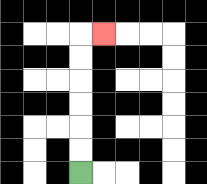{'start': '[3, 7]', 'end': '[4, 1]', 'path_directions': 'U,U,U,U,U,U,R', 'path_coordinates': '[[3, 7], [3, 6], [3, 5], [3, 4], [3, 3], [3, 2], [3, 1], [4, 1]]'}